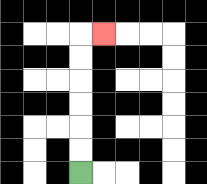{'start': '[3, 7]', 'end': '[4, 1]', 'path_directions': 'U,U,U,U,U,U,R', 'path_coordinates': '[[3, 7], [3, 6], [3, 5], [3, 4], [3, 3], [3, 2], [3, 1], [4, 1]]'}